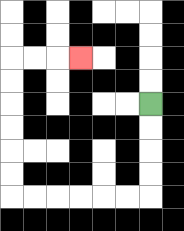{'start': '[6, 4]', 'end': '[3, 2]', 'path_directions': 'D,D,D,D,L,L,L,L,L,L,U,U,U,U,U,U,R,R,R', 'path_coordinates': '[[6, 4], [6, 5], [6, 6], [6, 7], [6, 8], [5, 8], [4, 8], [3, 8], [2, 8], [1, 8], [0, 8], [0, 7], [0, 6], [0, 5], [0, 4], [0, 3], [0, 2], [1, 2], [2, 2], [3, 2]]'}